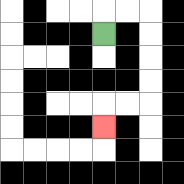{'start': '[4, 1]', 'end': '[4, 5]', 'path_directions': 'U,R,R,D,D,D,D,L,L,D', 'path_coordinates': '[[4, 1], [4, 0], [5, 0], [6, 0], [6, 1], [6, 2], [6, 3], [6, 4], [5, 4], [4, 4], [4, 5]]'}